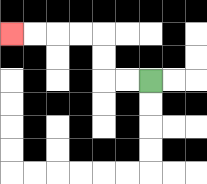{'start': '[6, 3]', 'end': '[0, 1]', 'path_directions': 'L,L,U,U,L,L,L,L', 'path_coordinates': '[[6, 3], [5, 3], [4, 3], [4, 2], [4, 1], [3, 1], [2, 1], [1, 1], [0, 1]]'}